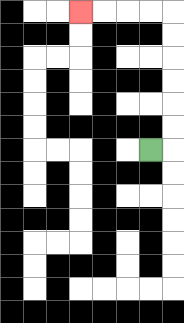{'start': '[6, 6]', 'end': '[3, 0]', 'path_directions': 'R,U,U,U,U,U,U,L,L,L,L', 'path_coordinates': '[[6, 6], [7, 6], [7, 5], [7, 4], [7, 3], [7, 2], [7, 1], [7, 0], [6, 0], [5, 0], [4, 0], [3, 0]]'}